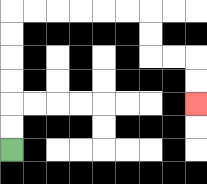{'start': '[0, 6]', 'end': '[8, 4]', 'path_directions': 'U,U,U,U,U,U,R,R,R,R,R,R,D,D,R,R,D,D', 'path_coordinates': '[[0, 6], [0, 5], [0, 4], [0, 3], [0, 2], [0, 1], [0, 0], [1, 0], [2, 0], [3, 0], [4, 0], [5, 0], [6, 0], [6, 1], [6, 2], [7, 2], [8, 2], [8, 3], [8, 4]]'}